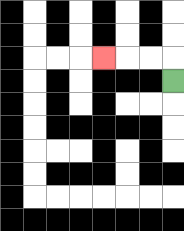{'start': '[7, 3]', 'end': '[4, 2]', 'path_directions': 'U,L,L,L', 'path_coordinates': '[[7, 3], [7, 2], [6, 2], [5, 2], [4, 2]]'}